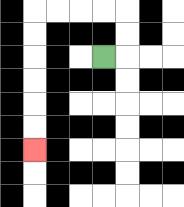{'start': '[4, 2]', 'end': '[1, 6]', 'path_directions': 'R,U,U,L,L,L,L,D,D,D,D,D,D', 'path_coordinates': '[[4, 2], [5, 2], [5, 1], [5, 0], [4, 0], [3, 0], [2, 0], [1, 0], [1, 1], [1, 2], [1, 3], [1, 4], [1, 5], [1, 6]]'}